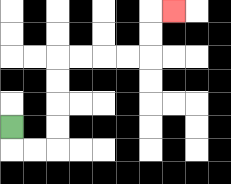{'start': '[0, 5]', 'end': '[7, 0]', 'path_directions': 'D,R,R,U,U,U,U,R,R,R,R,U,U,R', 'path_coordinates': '[[0, 5], [0, 6], [1, 6], [2, 6], [2, 5], [2, 4], [2, 3], [2, 2], [3, 2], [4, 2], [5, 2], [6, 2], [6, 1], [6, 0], [7, 0]]'}